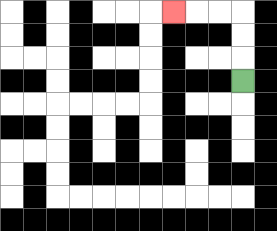{'start': '[10, 3]', 'end': '[7, 0]', 'path_directions': 'U,U,U,L,L,L', 'path_coordinates': '[[10, 3], [10, 2], [10, 1], [10, 0], [9, 0], [8, 0], [7, 0]]'}